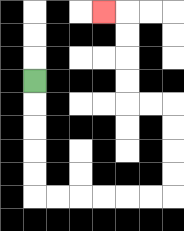{'start': '[1, 3]', 'end': '[4, 0]', 'path_directions': 'D,D,D,D,D,R,R,R,R,R,R,U,U,U,U,L,L,U,U,U,U,L', 'path_coordinates': '[[1, 3], [1, 4], [1, 5], [1, 6], [1, 7], [1, 8], [2, 8], [3, 8], [4, 8], [5, 8], [6, 8], [7, 8], [7, 7], [7, 6], [7, 5], [7, 4], [6, 4], [5, 4], [5, 3], [5, 2], [5, 1], [5, 0], [4, 0]]'}